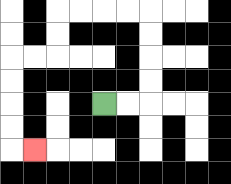{'start': '[4, 4]', 'end': '[1, 6]', 'path_directions': 'R,R,U,U,U,U,L,L,L,L,D,D,L,L,D,D,D,D,R', 'path_coordinates': '[[4, 4], [5, 4], [6, 4], [6, 3], [6, 2], [6, 1], [6, 0], [5, 0], [4, 0], [3, 0], [2, 0], [2, 1], [2, 2], [1, 2], [0, 2], [0, 3], [0, 4], [0, 5], [0, 6], [1, 6]]'}